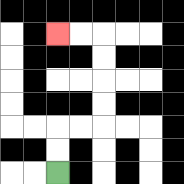{'start': '[2, 7]', 'end': '[2, 1]', 'path_directions': 'U,U,R,R,U,U,U,U,L,L', 'path_coordinates': '[[2, 7], [2, 6], [2, 5], [3, 5], [4, 5], [4, 4], [4, 3], [4, 2], [4, 1], [3, 1], [2, 1]]'}